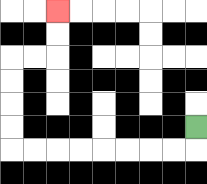{'start': '[8, 5]', 'end': '[2, 0]', 'path_directions': 'D,L,L,L,L,L,L,L,L,U,U,U,U,R,R,U,U', 'path_coordinates': '[[8, 5], [8, 6], [7, 6], [6, 6], [5, 6], [4, 6], [3, 6], [2, 6], [1, 6], [0, 6], [0, 5], [0, 4], [0, 3], [0, 2], [1, 2], [2, 2], [2, 1], [2, 0]]'}